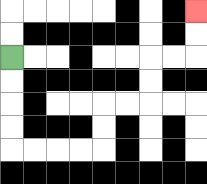{'start': '[0, 2]', 'end': '[8, 0]', 'path_directions': 'D,D,D,D,R,R,R,R,U,U,R,R,U,U,R,R,U,U', 'path_coordinates': '[[0, 2], [0, 3], [0, 4], [0, 5], [0, 6], [1, 6], [2, 6], [3, 6], [4, 6], [4, 5], [4, 4], [5, 4], [6, 4], [6, 3], [6, 2], [7, 2], [8, 2], [8, 1], [8, 0]]'}